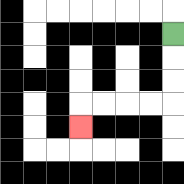{'start': '[7, 1]', 'end': '[3, 5]', 'path_directions': 'D,D,D,L,L,L,L,D', 'path_coordinates': '[[7, 1], [7, 2], [7, 3], [7, 4], [6, 4], [5, 4], [4, 4], [3, 4], [3, 5]]'}